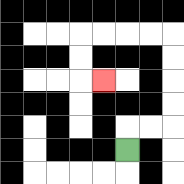{'start': '[5, 6]', 'end': '[4, 3]', 'path_directions': 'U,R,R,U,U,U,U,L,L,L,L,D,D,R', 'path_coordinates': '[[5, 6], [5, 5], [6, 5], [7, 5], [7, 4], [7, 3], [7, 2], [7, 1], [6, 1], [5, 1], [4, 1], [3, 1], [3, 2], [3, 3], [4, 3]]'}